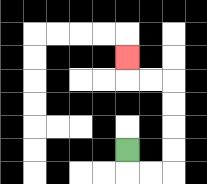{'start': '[5, 6]', 'end': '[5, 2]', 'path_directions': 'D,R,R,U,U,U,U,L,L,U', 'path_coordinates': '[[5, 6], [5, 7], [6, 7], [7, 7], [7, 6], [7, 5], [7, 4], [7, 3], [6, 3], [5, 3], [5, 2]]'}